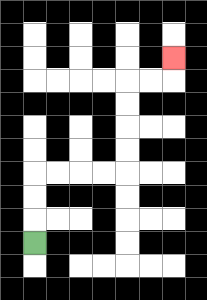{'start': '[1, 10]', 'end': '[7, 2]', 'path_directions': 'U,U,U,R,R,R,R,U,U,U,U,R,R,U', 'path_coordinates': '[[1, 10], [1, 9], [1, 8], [1, 7], [2, 7], [3, 7], [4, 7], [5, 7], [5, 6], [5, 5], [5, 4], [5, 3], [6, 3], [7, 3], [7, 2]]'}